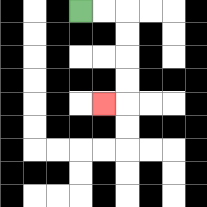{'start': '[3, 0]', 'end': '[4, 4]', 'path_directions': 'R,R,D,D,D,D,L', 'path_coordinates': '[[3, 0], [4, 0], [5, 0], [5, 1], [5, 2], [5, 3], [5, 4], [4, 4]]'}